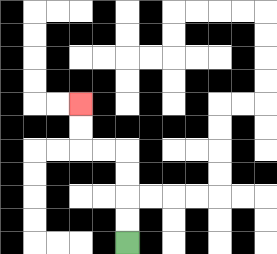{'start': '[5, 10]', 'end': '[3, 4]', 'path_directions': 'U,U,U,U,L,L,U,U', 'path_coordinates': '[[5, 10], [5, 9], [5, 8], [5, 7], [5, 6], [4, 6], [3, 6], [3, 5], [3, 4]]'}